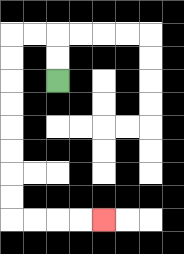{'start': '[2, 3]', 'end': '[4, 9]', 'path_directions': 'U,U,L,L,D,D,D,D,D,D,D,D,R,R,R,R', 'path_coordinates': '[[2, 3], [2, 2], [2, 1], [1, 1], [0, 1], [0, 2], [0, 3], [0, 4], [0, 5], [0, 6], [0, 7], [0, 8], [0, 9], [1, 9], [2, 9], [3, 9], [4, 9]]'}